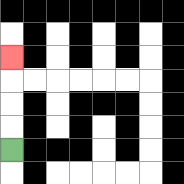{'start': '[0, 6]', 'end': '[0, 2]', 'path_directions': 'U,U,U,U', 'path_coordinates': '[[0, 6], [0, 5], [0, 4], [0, 3], [0, 2]]'}